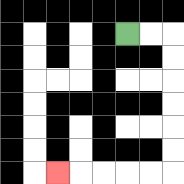{'start': '[5, 1]', 'end': '[2, 7]', 'path_directions': 'R,R,D,D,D,D,D,D,L,L,L,L,L', 'path_coordinates': '[[5, 1], [6, 1], [7, 1], [7, 2], [7, 3], [7, 4], [7, 5], [7, 6], [7, 7], [6, 7], [5, 7], [4, 7], [3, 7], [2, 7]]'}